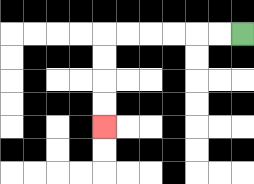{'start': '[10, 1]', 'end': '[4, 5]', 'path_directions': 'L,L,L,L,L,L,D,D,D,D', 'path_coordinates': '[[10, 1], [9, 1], [8, 1], [7, 1], [6, 1], [5, 1], [4, 1], [4, 2], [4, 3], [4, 4], [4, 5]]'}